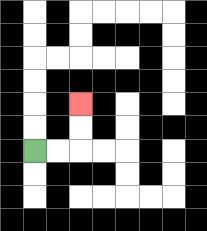{'start': '[1, 6]', 'end': '[3, 4]', 'path_directions': 'R,R,U,U', 'path_coordinates': '[[1, 6], [2, 6], [3, 6], [3, 5], [3, 4]]'}